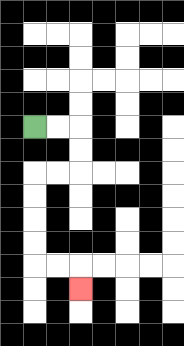{'start': '[1, 5]', 'end': '[3, 12]', 'path_directions': 'R,R,D,D,L,L,D,D,D,D,R,R,D', 'path_coordinates': '[[1, 5], [2, 5], [3, 5], [3, 6], [3, 7], [2, 7], [1, 7], [1, 8], [1, 9], [1, 10], [1, 11], [2, 11], [3, 11], [3, 12]]'}